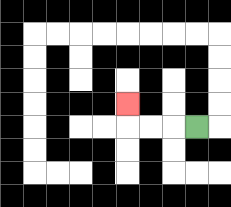{'start': '[8, 5]', 'end': '[5, 4]', 'path_directions': 'L,L,L,U', 'path_coordinates': '[[8, 5], [7, 5], [6, 5], [5, 5], [5, 4]]'}